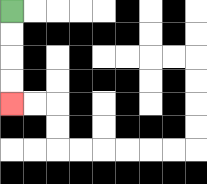{'start': '[0, 0]', 'end': '[0, 4]', 'path_directions': 'D,D,D,D', 'path_coordinates': '[[0, 0], [0, 1], [0, 2], [0, 3], [0, 4]]'}